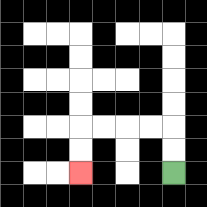{'start': '[7, 7]', 'end': '[3, 7]', 'path_directions': 'U,U,L,L,L,L,D,D', 'path_coordinates': '[[7, 7], [7, 6], [7, 5], [6, 5], [5, 5], [4, 5], [3, 5], [3, 6], [3, 7]]'}